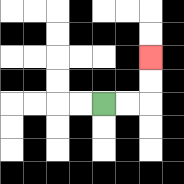{'start': '[4, 4]', 'end': '[6, 2]', 'path_directions': 'R,R,U,U', 'path_coordinates': '[[4, 4], [5, 4], [6, 4], [6, 3], [6, 2]]'}